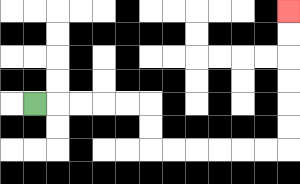{'start': '[1, 4]', 'end': '[12, 0]', 'path_directions': 'R,R,R,R,R,D,D,R,R,R,R,R,R,U,U,U,U,U,U', 'path_coordinates': '[[1, 4], [2, 4], [3, 4], [4, 4], [5, 4], [6, 4], [6, 5], [6, 6], [7, 6], [8, 6], [9, 6], [10, 6], [11, 6], [12, 6], [12, 5], [12, 4], [12, 3], [12, 2], [12, 1], [12, 0]]'}